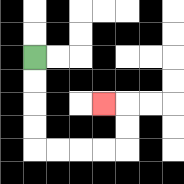{'start': '[1, 2]', 'end': '[4, 4]', 'path_directions': 'D,D,D,D,R,R,R,R,U,U,L', 'path_coordinates': '[[1, 2], [1, 3], [1, 4], [1, 5], [1, 6], [2, 6], [3, 6], [4, 6], [5, 6], [5, 5], [5, 4], [4, 4]]'}